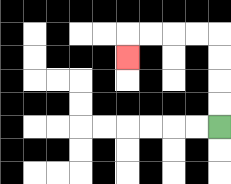{'start': '[9, 5]', 'end': '[5, 2]', 'path_directions': 'U,U,U,U,L,L,L,L,D', 'path_coordinates': '[[9, 5], [9, 4], [9, 3], [9, 2], [9, 1], [8, 1], [7, 1], [6, 1], [5, 1], [5, 2]]'}